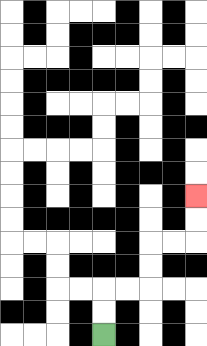{'start': '[4, 14]', 'end': '[8, 8]', 'path_directions': 'U,U,R,R,U,U,R,R,U,U', 'path_coordinates': '[[4, 14], [4, 13], [4, 12], [5, 12], [6, 12], [6, 11], [6, 10], [7, 10], [8, 10], [8, 9], [8, 8]]'}